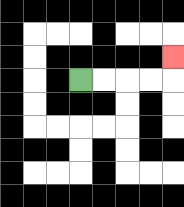{'start': '[3, 3]', 'end': '[7, 2]', 'path_directions': 'R,R,R,R,U', 'path_coordinates': '[[3, 3], [4, 3], [5, 3], [6, 3], [7, 3], [7, 2]]'}